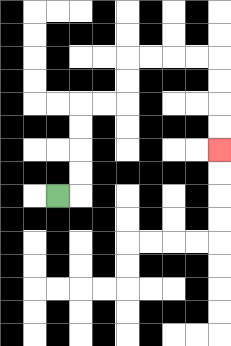{'start': '[2, 8]', 'end': '[9, 6]', 'path_directions': 'R,U,U,U,U,R,R,U,U,R,R,R,R,D,D,D,D', 'path_coordinates': '[[2, 8], [3, 8], [3, 7], [3, 6], [3, 5], [3, 4], [4, 4], [5, 4], [5, 3], [5, 2], [6, 2], [7, 2], [8, 2], [9, 2], [9, 3], [9, 4], [9, 5], [9, 6]]'}